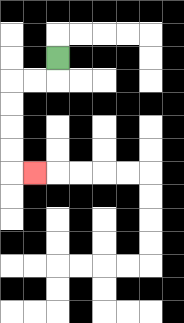{'start': '[2, 2]', 'end': '[1, 7]', 'path_directions': 'D,L,L,D,D,D,D,R', 'path_coordinates': '[[2, 2], [2, 3], [1, 3], [0, 3], [0, 4], [0, 5], [0, 6], [0, 7], [1, 7]]'}